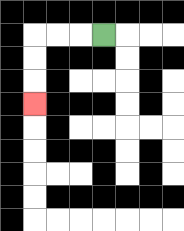{'start': '[4, 1]', 'end': '[1, 4]', 'path_directions': 'L,L,L,D,D,D', 'path_coordinates': '[[4, 1], [3, 1], [2, 1], [1, 1], [1, 2], [1, 3], [1, 4]]'}